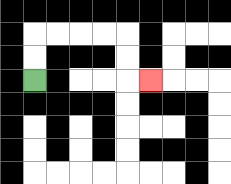{'start': '[1, 3]', 'end': '[6, 3]', 'path_directions': 'U,U,R,R,R,R,D,D,R', 'path_coordinates': '[[1, 3], [1, 2], [1, 1], [2, 1], [3, 1], [4, 1], [5, 1], [5, 2], [5, 3], [6, 3]]'}